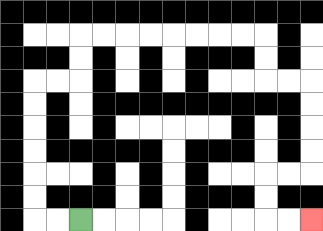{'start': '[3, 9]', 'end': '[13, 9]', 'path_directions': 'L,L,U,U,U,U,U,U,R,R,U,U,R,R,R,R,R,R,R,R,D,D,R,R,D,D,D,D,L,L,D,D,R,R', 'path_coordinates': '[[3, 9], [2, 9], [1, 9], [1, 8], [1, 7], [1, 6], [1, 5], [1, 4], [1, 3], [2, 3], [3, 3], [3, 2], [3, 1], [4, 1], [5, 1], [6, 1], [7, 1], [8, 1], [9, 1], [10, 1], [11, 1], [11, 2], [11, 3], [12, 3], [13, 3], [13, 4], [13, 5], [13, 6], [13, 7], [12, 7], [11, 7], [11, 8], [11, 9], [12, 9], [13, 9]]'}